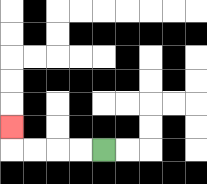{'start': '[4, 6]', 'end': '[0, 5]', 'path_directions': 'L,L,L,L,U', 'path_coordinates': '[[4, 6], [3, 6], [2, 6], [1, 6], [0, 6], [0, 5]]'}